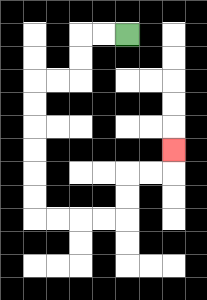{'start': '[5, 1]', 'end': '[7, 6]', 'path_directions': 'L,L,D,D,L,L,D,D,D,D,D,D,R,R,R,R,U,U,R,R,U', 'path_coordinates': '[[5, 1], [4, 1], [3, 1], [3, 2], [3, 3], [2, 3], [1, 3], [1, 4], [1, 5], [1, 6], [1, 7], [1, 8], [1, 9], [2, 9], [3, 9], [4, 9], [5, 9], [5, 8], [5, 7], [6, 7], [7, 7], [7, 6]]'}